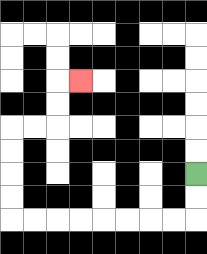{'start': '[8, 7]', 'end': '[3, 3]', 'path_directions': 'D,D,L,L,L,L,L,L,L,L,U,U,U,U,R,R,U,U,R', 'path_coordinates': '[[8, 7], [8, 8], [8, 9], [7, 9], [6, 9], [5, 9], [4, 9], [3, 9], [2, 9], [1, 9], [0, 9], [0, 8], [0, 7], [0, 6], [0, 5], [1, 5], [2, 5], [2, 4], [2, 3], [3, 3]]'}